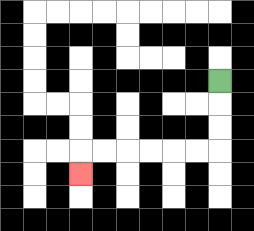{'start': '[9, 3]', 'end': '[3, 7]', 'path_directions': 'D,D,D,L,L,L,L,L,L,D', 'path_coordinates': '[[9, 3], [9, 4], [9, 5], [9, 6], [8, 6], [7, 6], [6, 6], [5, 6], [4, 6], [3, 6], [3, 7]]'}